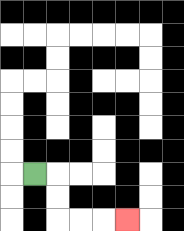{'start': '[1, 7]', 'end': '[5, 9]', 'path_directions': 'R,D,D,R,R,R', 'path_coordinates': '[[1, 7], [2, 7], [2, 8], [2, 9], [3, 9], [4, 9], [5, 9]]'}